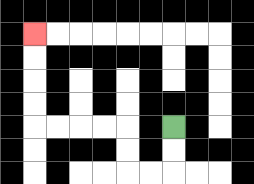{'start': '[7, 5]', 'end': '[1, 1]', 'path_directions': 'D,D,L,L,U,U,L,L,L,L,U,U,U,U', 'path_coordinates': '[[7, 5], [7, 6], [7, 7], [6, 7], [5, 7], [5, 6], [5, 5], [4, 5], [3, 5], [2, 5], [1, 5], [1, 4], [1, 3], [1, 2], [1, 1]]'}